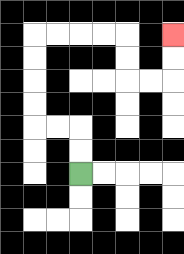{'start': '[3, 7]', 'end': '[7, 1]', 'path_directions': 'U,U,L,L,U,U,U,U,R,R,R,R,D,D,R,R,U,U', 'path_coordinates': '[[3, 7], [3, 6], [3, 5], [2, 5], [1, 5], [1, 4], [1, 3], [1, 2], [1, 1], [2, 1], [3, 1], [4, 1], [5, 1], [5, 2], [5, 3], [6, 3], [7, 3], [7, 2], [7, 1]]'}